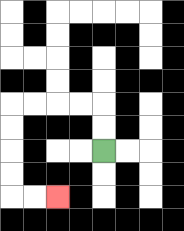{'start': '[4, 6]', 'end': '[2, 8]', 'path_directions': 'U,U,L,L,L,L,D,D,D,D,R,R', 'path_coordinates': '[[4, 6], [4, 5], [4, 4], [3, 4], [2, 4], [1, 4], [0, 4], [0, 5], [0, 6], [0, 7], [0, 8], [1, 8], [2, 8]]'}